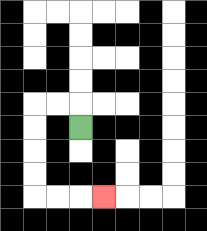{'start': '[3, 5]', 'end': '[4, 8]', 'path_directions': 'U,L,L,D,D,D,D,R,R,R', 'path_coordinates': '[[3, 5], [3, 4], [2, 4], [1, 4], [1, 5], [1, 6], [1, 7], [1, 8], [2, 8], [3, 8], [4, 8]]'}